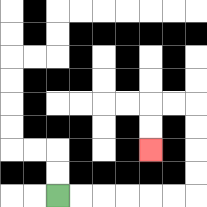{'start': '[2, 8]', 'end': '[6, 6]', 'path_directions': 'R,R,R,R,R,R,U,U,U,U,L,L,D,D', 'path_coordinates': '[[2, 8], [3, 8], [4, 8], [5, 8], [6, 8], [7, 8], [8, 8], [8, 7], [8, 6], [8, 5], [8, 4], [7, 4], [6, 4], [6, 5], [6, 6]]'}